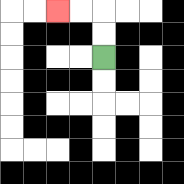{'start': '[4, 2]', 'end': '[2, 0]', 'path_directions': 'U,U,L,L', 'path_coordinates': '[[4, 2], [4, 1], [4, 0], [3, 0], [2, 0]]'}